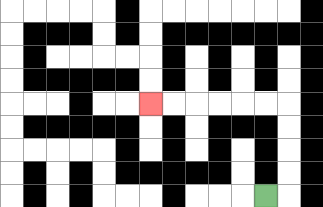{'start': '[11, 8]', 'end': '[6, 4]', 'path_directions': 'R,U,U,U,U,L,L,L,L,L,L', 'path_coordinates': '[[11, 8], [12, 8], [12, 7], [12, 6], [12, 5], [12, 4], [11, 4], [10, 4], [9, 4], [8, 4], [7, 4], [6, 4]]'}